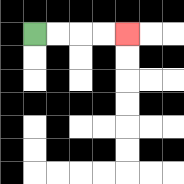{'start': '[1, 1]', 'end': '[5, 1]', 'path_directions': 'R,R,R,R', 'path_coordinates': '[[1, 1], [2, 1], [3, 1], [4, 1], [5, 1]]'}